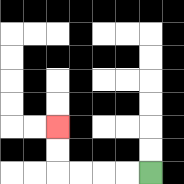{'start': '[6, 7]', 'end': '[2, 5]', 'path_directions': 'L,L,L,L,U,U', 'path_coordinates': '[[6, 7], [5, 7], [4, 7], [3, 7], [2, 7], [2, 6], [2, 5]]'}